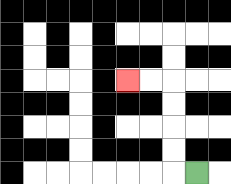{'start': '[8, 7]', 'end': '[5, 3]', 'path_directions': 'L,U,U,U,U,L,L', 'path_coordinates': '[[8, 7], [7, 7], [7, 6], [7, 5], [7, 4], [7, 3], [6, 3], [5, 3]]'}